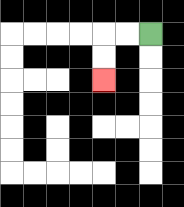{'start': '[6, 1]', 'end': '[4, 3]', 'path_directions': 'L,L,D,D', 'path_coordinates': '[[6, 1], [5, 1], [4, 1], [4, 2], [4, 3]]'}